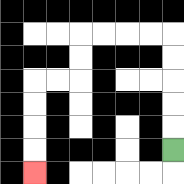{'start': '[7, 6]', 'end': '[1, 7]', 'path_directions': 'U,U,U,U,U,L,L,L,L,D,D,L,L,D,D,D,D', 'path_coordinates': '[[7, 6], [7, 5], [7, 4], [7, 3], [7, 2], [7, 1], [6, 1], [5, 1], [4, 1], [3, 1], [3, 2], [3, 3], [2, 3], [1, 3], [1, 4], [1, 5], [1, 6], [1, 7]]'}